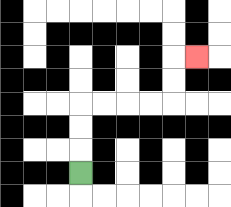{'start': '[3, 7]', 'end': '[8, 2]', 'path_directions': 'U,U,U,R,R,R,R,U,U,R', 'path_coordinates': '[[3, 7], [3, 6], [3, 5], [3, 4], [4, 4], [5, 4], [6, 4], [7, 4], [7, 3], [7, 2], [8, 2]]'}